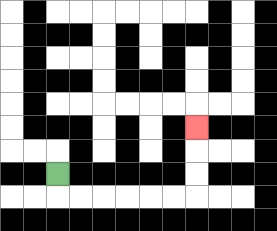{'start': '[2, 7]', 'end': '[8, 5]', 'path_directions': 'D,R,R,R,R,R,R,U,U,U', 'path_coordinates': '[[2, 7], [2, 8], [3, 8], [4, 8], [5, 8], [6, 8], [7, 8], [8, 8], [8, 7], [8, 6], [8, 5]]'}